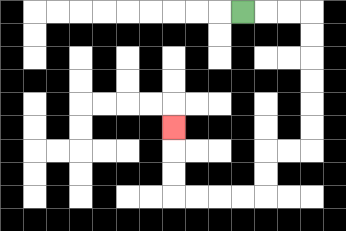{'start': '[10, 0]', 'end': '[7, 5]', 'path_directions': 'R,R,R,D,D,D,D,D,D,L,L,D,D,L,L,L,L,U,U,U', 'path_coordinates': '[[10, 0], [11, 0], [12, 0], [13, 0], [13, 1], [13, 2], [13, 3], [13, 4], [13, 5], [13, 6], [12, 6], [11, 6], [11, 7], [11, 8], [10, 8], [9, 8], [8, 8], [7, 8], [7, 7], [7, 6], [7, 5]]'}